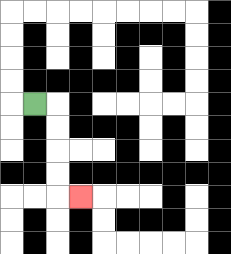{'start': '[1, 4]', 'end': '[3, 8]', 'path_directions': 'R,D,D,D,D,R', 'path_coordinates': '[[1, 4], [2, 4], [2, 5], [2, 6], [2, 7], [2, 8], [3, 8]]'}